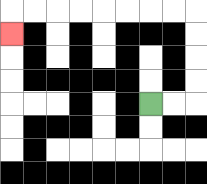{'start': '[6, 4]', 'end': '[0, 1]', 'path_directions': 'R,R,U,U,U,U,L,L,L,L,L,L,L,L,D', 'path_coordinates': '[[6, 4], [7, 4], [8, 4], [8, 3], [8, 2], [8, 1], [8, 0], [7, 0], [6, 0], [5, 0], [4, 0], [3, 0], [2, 0], [1, 0], [0, 0], [0, 1]]'}